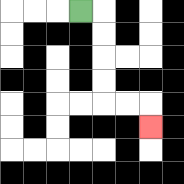{'start': '[3, 0]', 'end': '[6, 5]', 'path_directions': 'R,D,D,D,D,R,R,D', 'path_coordinates': '[[3, 0], [4, 0], [4, 1], [4, 2], [4, 3], [4, 4], [5, 4], [6, 4], [6, 5]]'}